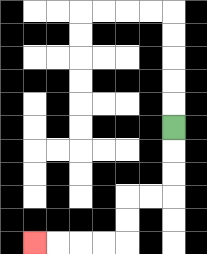{'start': '[7, 5]', 'end': '[1, 10]', 'path_directions': 'D,D,D,L,L,D,D,L,L,L,L', 'path_coordinates': '[[7, 5], [7, 6], [7, 7], [7, 8], [6, 8], [5, 8], [5, 9], [5, 10], [4, 10], [3, 10], [2, 10], [1, 10]]'}